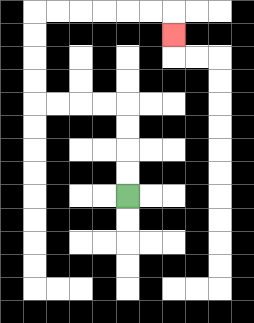{'start': '[5, 8]', 'end': '[7, 1]', 'path_directions': 'U,U,U,U,L,L,L,L,U,U,U,U,R,R,R,R,R,R,D', 'path_coordinates': '[[5, 8], [5, 7], [5, 6], [5, 5], [5, 4], [4, 4], [3, 4], [2, 4], [1, 4], [1, 3], [1, 2], [1, 1], [1, 0], [2, 0], [3, 0], [4, 0], [5, 0], [6, 0], [7, 0], [7, 1]]'}